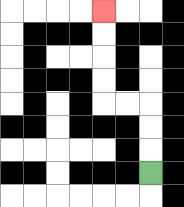{'start': '[6, 7]', 'end': '[4, 0]', 'path_directions': 'U,U,U,L,L,U,U,U,U', 'path_coordinates': '[[6, 7], [6, 6], [6, 5], [6, 4], [5, 4], [4, 4], [4, 3], [4, 2], [4, 1], [4, 0]]'}